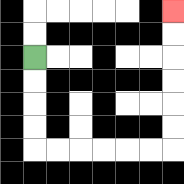{'start': '[1, 2]', 'end': '[7, 0]', 'path_directions': 'D,D,D,D,R,R,R,R,R,R,U,U,U,U,U,U', 'path_coordinates': '[[1, 2], [1, 3], [1, 4], [1, 5], [1, 6], [2, 6], [3, 6], [4, 6], [5, 6], [6, 6], [7, 6], [7, 5], [7, 4], [7, 3], [7, 2], [7, 1], [7, 0]]'}